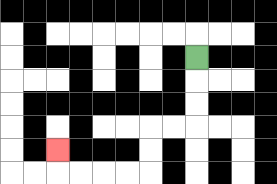{'start': '[8, 2]', 'end': '[2, 6]', 'path_directions': 'D,D,D,L,L,D,D,L,L,L,L,U', 'path_coordinates': '[[8, 2], [8, 3], [8, 4], [8, 5], [7, 5], [6, 5], [6, 6], [6, 7], [5, 7], [4, 7], [3, 7], [2, 7], [2, 6]]'}